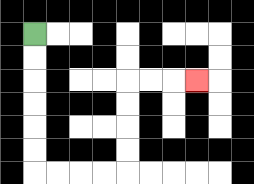{'start': '[1, 1]', 'end': '[8, 3]', 'path_directions': 'D,D,D,D,D,D,R,R,R,R,U,U,U,U,R,R,R', 'path_coordinates': '[[1, 1], [1, 2], [1, 3], [1, 4], [1, 5], [1, 6], [1, 7], [2, 7], [3, 7], [4, 7], [5, 7], [5, 6], [5, 5], [5, 4], [5, 3], [6, 3], [7, 3], [8, 3]]'}